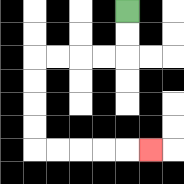{'start': '[5, 0]', 'end': '[6, 6]', 'path_directions': 'D,D,L,L,L,L,D,D,D,D,R,R,R,R,R', 'path_coordinates': '[[5, 0], [5, 1], [5, 2], [4, 2], [3, 2], [2, 2], [1, 2], [1, 3], [1, 4], [1, 5], [1, 6], [2, 6], [3, 6], [4, 6], [5, 6], [6, 6]]'}